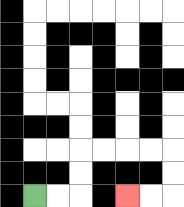{'start': '[1, 8]', 'end': '[5, 8]', 'path_directions': 'R,R,U,U,R,R,R,R,D,D,L,L', 'path_coordinates': '[[1, 8], [2, 8], [3, 8], [3, 7], [3, 6], [4, 6], [5, 6], [6, 6], [7, 6], [7, 7], [7, 8], [6, 8], [5, 8]]'}